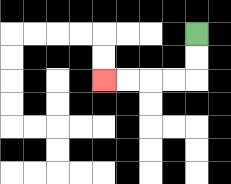{'start': '[8, 1]', 'end': '[4, 3]', 'path_directions': 'D,D,L,L,L,L', 'path_coordinates': '[[8, 1], [8, 2], [8, 3], [7, 3], [6, 3], [5, 3], [4, 3]]'}